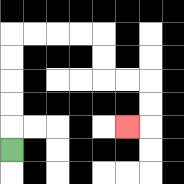{'start': '[0, 6]', 'end': '[5, 5]', 'path_directions': 'U,U,U,U,U,R,R,R,R,D,D,R,R,D,D,L', 'path_coordinates': '[[0, 6], [0, 5], [0, 4], [0, 3], [0, 2], [0, 1], [1, 1], [2, 1], [3, 1], [4, 1], [4, 2], [4, 3], [5, 3], [6, 3], [6, 4], [6, 5], [5, 5]]'}